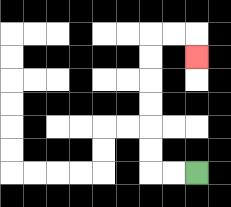{'start': '[8, 7]', 'end': '[8, 2]', 'path_directions': 'L,L,U,U,U,U,U,U,R,R,D', 'path_coordinates': '[[8, 7], [7, 7], [6, 7], [6, 6], [6, 5], [6, 4], [6, 3], [6, 2], [6, 1], [7, 1], [8, 1], [8, 2]]'}